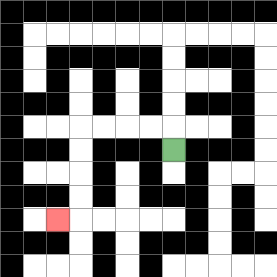{'start': '[7, 6]', 'end': '[2, 9]', 'path_directions': 'U,L,L,L,L,D,D,D,D,L', 'path_coordinates': '[[7, 6], [7, 5], [6, 5], [5, 5], [4, 5], [3, 5], [3, 6], [3, 7], [3, 8], [3, 9], [2, 9]]'}